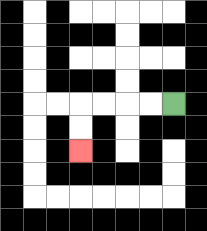{'start': '[7, 4]', 'end': '[3, 6]', 'path_directions': 'L,L,L,L,D,D', 'path_coordinates': '[[7, 4], [6, 4], [5, 4], [4, 4], [3, 4], [3, 5], [3, 6]]'}